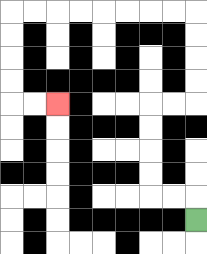{'start': '[8, 9]', 'end': '[2, 4]', 'path_directions': 'U,L,L,U,U,U,U,R,R,U,U,U,U,L,L,L,L,L,L,L,L,D,D,D,D,R,R', 'path_coordinates': '[[8, 9], [8, 8], [7, 8], [6, 8], [6, 7], [6, 6], [6, 5], [6, 4], [7, 4], [8, 4], [8, 3], [8, 2], [8, 1], [8, 0], [7, 0], [6, 0], [5, 0], [4, 0], [3, 0], [2, 0], [1, 0], [0, 0], [0, 1], [0, 2], [0, 3], [0, 4], [1, 4], [2, 4]]'}